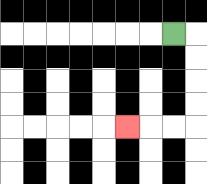{'start': '[7, 1]', 'end': '[5, 5]', 'path_directions': 'R,D,D,D,D,L,L,L', 'path_coordinates': '[[7, 1], [8, 1], [8, 2], [8, 3], [8, 4], [8, 5], [7, 5], [6, 5], [5, 5]]'}